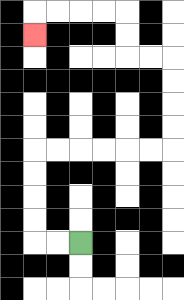{'start': '[3, 10]', 'end': '[1, 1]', 'path_directions': 'L,L,U,U,U,U,R,R,R,R,R,R,U,U,U,U,L,L,U,U,L,L,L,L,D', 'path_coordinates': '[[3, 10], [2, 10], [1, 10], [1, 9], [1, 8], [1, 7], [1, 6], [2, 6], [3, 6], [4, 6], [5, 6], [6, 6], [7, 6], [7, 5], [7, 4], [7, 3], [7, 2], [6, 2], [5, 2], [5, 1], [5, 0], [4, 0], [3, 0], [2, 0], [1, 0], [1, 1]]'}